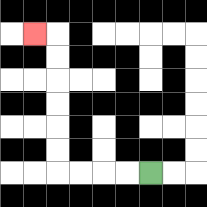{'start': '[6, 7]', 'end': '[1, 1]', 'path_directions': 'L,L,L,L,U,U,U,U,U,U,L', 'path_coordinates': '[[6, 7], [5, 7], [4, 7], [3, 7], [2, 7], [2, 6], [2, 5], [2, 4], [2, 3], [2, 2], [2, 1], [1, 1]]'}